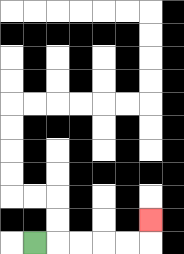{'start': '[1, 10]', 'end': '[6, 9]', 'path_directions': 'R,R,R,R,R,U', 'path_coordinates': '[[1, 10], [2, 10], [3, 10], [4, 10], [5, 10], [6, 10], [6, 9]]'}